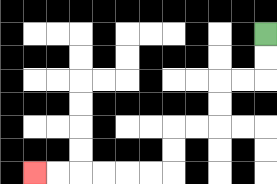{'start': '[11, 1]', 'end': '[1, 7]', 'path_directions': 'D,D,L,L,D,D,L,L,D,D,L,L,L,L,L,L', 'path_coordinates': '[[11, 1], [11, 2], [11, 3], [10, 3], [9, 3], [9, 4], [9, 5], [8, 5], [7, 5], [7, 6], [7, 7], [6, 7], [5, 7], [4, 7], [3, 7], [2, 7], [1, 7]]'}